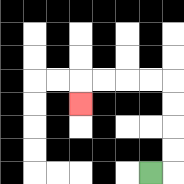{'start': '[6, 7]', 'end': '[3, 4]', 'path_directions': 'R,U,U,U,U,L,L,L,L,D', 'path_coordinates': '[[6, 7], [7, 7], [7, 6], [7, 5], [7, 4], [7, 3], [6, 3], [5, 3], [4, 3], [3, 3], [3, 4]]'}